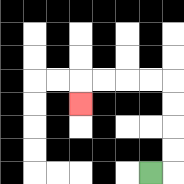{'start': '[6, 7]', 'end': '[3, 4]', 'path_directions': 'R,U,U,U,U,L,L,L,L,D', 'path_coordinates': '[[6, 7], [7, 7], [7, 6], [7, 5], [7, 4], [7, 3], [6, 3], [5, 3], [4, 3], [3, 3], [3, 4]]'}